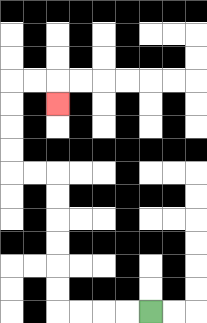{'start': '[6, 13]', 'end': '[2, 4]', 'path_directions': 'L,L,L,L,U,U,U,U,U,U,L,L,U,U,U,U,R,R,D', 'path_coordinates': '[[6, 13], [5, 13], [4, 13], [3, 13], [2, 13], [2, 12], [2, 11], [2, 10], [2, 9], [2, 8], [2, 7], [1, 7], [0, 7], [0, 6], [0, 5], [0, 4], [0, 3], [1, 3], [2, 3], [2, 4]]'}